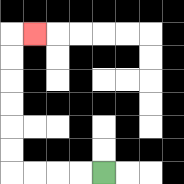{'start': '[4, 7]', 'end': '[1, 1]', 'path_directions': 'L,L,L,L,U,U,U,U,U,U,R', 'path_coordinates': '[[4, 7], [3, 7], [2, 7], [1, 7], [0, 7], [0, 6], [0, 5], [0, 4], [0, 3], [0, 2], [0, 1], [1, 1]]'}